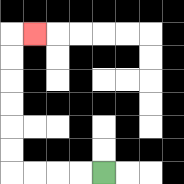{'start': '[4, 7]', 'end': '[1, 1]', 'path_directions': 'L,L,L,L,U,U,U,U,U,U,R', 'path_coordinates': '[[4, 7], [3, 7], [2, 7], [1, 7], [0, 7], [0, 6], [0, 5], [0, 4], [0, 3], [0, 2], [0, 1], [1, 1]]'}